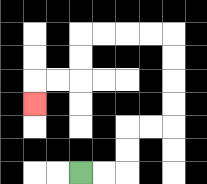{'start': '[3, 7]', 'end': '[1, 4]', 'path_directions': 'R,R,U,U,R,R,U,U,U,U,L,L,L,L,D,D,L,L,D', 'path_coordinates': '[[3, 7], [4, 7], [5, 7], [5, 6], [5, 5], [6, 5], [7, 5], [7, 4], [7, 3], [7, 2], [7, 1], [6, 1], [5, 1], [4, 1], [3, 1], [3, 2], [3, 3], [2, 3], [1, 3], [1, 4]]'}